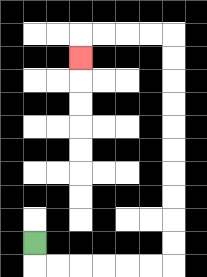{'start': '[1, 10]', 'end': '[3, 2]', 'path_directions': 'D,R,R,R,R,R,R,U,U,U,U,U,U,U,U,U,U,L,L,L,L,D', 'path_coordinates': '[[1, 10], [1, 11], [2, 11], [3, 11], [4, 11], [5, 11], [6, 11], [7, 11], [7, 10], [7, 9], [7, 8], [7, 7], [7, 6], [7, 5], [7, 4], [7, 3], [7, 2], [7, 1], [6, 1], [5, 1], [4, 1], [3, 1], [3, 2]]'}